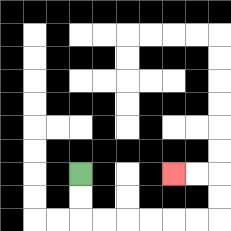{'start': '[3, 7]', 'end': '[7, 7]', 'path_directions': 'D,D,R,R,R,R,R,R,U,U,L,L', 'path_coordinates': '[[3, 7], [3, 8], [3, 9], [4, 9], [5, 9], [6, 9], [7, 9], [8, 9], [9, 9], [9, 8], [9, 7], [8, 7], [7, 7]]'}